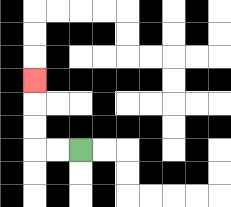{'start': '[3, 6]', 'end': '[1, 3]', 'path_directions': 'L,L,U,U,U', 'path_coordinates': '[[3, 6], [2, 6], [1, 6], [1, 5], [1, 4], [1, 3]]'}